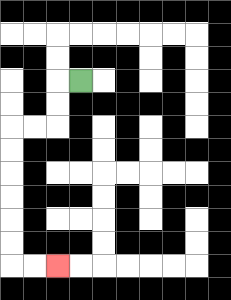{'start': '[3, 3]', 'end': '[2, 11]', 'path_directions': 'L,D,D,L,L,D,D,D,D,D,D,R,R', 'path_coordinates': '[[3, 3], [2, 3], [2, 4], [2, 5], [1, 5], [0, 5], [0, 6], [0, 7], [0, 8], [0, 9], [0, 10], [0, 11], [1, 11], [2, 11]]'}